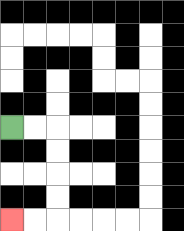{'start': '[0, 5]', 'end': '[0, 9]', 'path_directions': 'R,R,D,D,D,D,L,L', 'path_coordinates': '[[0, 5], [1, 5], [2, 5], [2, 6], [2, 7], [2, 8], [2, 9], [1, 9], [0, 9]]'}